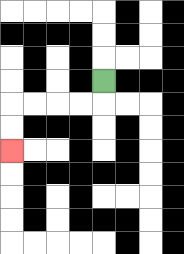{'start': '[4, 3]', 'end': '[0, 6]', 'path_directions': 'D,L,L,L,L,D,D', 'path_coordinates': '[[4, 3], [4, 4], [3, 4], [2, 4], [1, 4], [0, 4], [0, 5], [0, 6]]'}